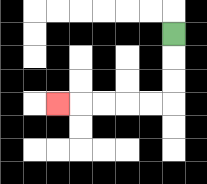{'start': '[7, 1]', 'end': '[2, 4]', 'path_directions': 'D,D,D,L,L,L,L,L', 'path_coordinates': '[[7, 1], [7, 2], [7, 3], [7, 4], [6, 4], [5, 4], [4, 4], [3, 4], [2, 4]]'}